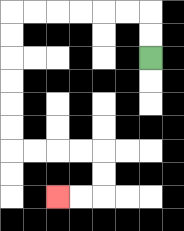{'start': '[6, 2]', 'end': '[2, 8]', 'path_directions': 'U,U,L,L,L,L,L,L,D,D,D,D,D,D,R,R,R,R,D,D,L,L', 'path_coordinates': '[[6, 2], [6, 1], [6, 0], [5, 0], [4, 0], [3, 0], [2, 0], [1, 0], [0, 0], [0, 1], [0, 2], [0, 3], [0, 4], [0, 5], [0, 6], [1, 6], [2, 6], [3, 6], [4, 6], [4, 7], [4, 8], [3, 8], [2, 8]]'}